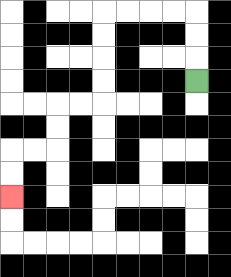{'start': '[8, 3]', 'end': '[0, 8]', 'path_directions': 'U,U,U,L,L,L,L,D,D,D,D,L,L,D,D,L,L,D,D', 'path_coordinates': '[[8, 3], [8, 2], [8, 1], [8, 0], [7, 0], [6, 0], [5, 0], [4, 0], [4, 1], [4, 2], [4, 3], [4, 4], [3, 4], [2, 4], [2, 5], [2, 6], [1, 6], [0, 6], [0, 7], [0, 8]]'}